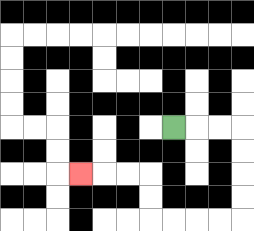{'start': '[7, 5]', 'end': '[3, 7]', 'path_directions': 'R,R,R,D,D,D,D,L,L,L,L,U,U,L,L,L', 'path_coordinates': '[[7, 5], [8, 5], [9, 5], [10, 5], [10, 6], [10, 7], [10, 8], [10, 9], [9, 9], [8, 9], [7, 9], [6, 9], [6, 8], [6, 7], [5, 7], [4, 7], [3, 7]]'}